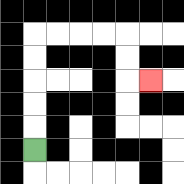{'start': '[1, 6]', 'end': '[6, 3]', 'path_directions': 'U,U,U,U,U,R,R,R,R,D,D,R', 'path_coordinates': '[[1, 6], [1, 5], [1, 4], [1, 3], [1, 2], [1, 1], [2, 1], [3, 1], [4, 1], [5, 1], [5, 2], [5, 3], [6, 3]]'}